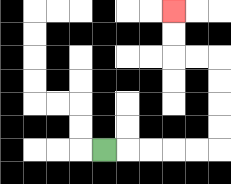{'start': '[4, 6]', 'end': '[7, 0]', 'path_directions': 'R,R,R,R,R,U,U,U,U,L,L,U,U', 'path_coordinates': '[[4, 6], [5, 6], [6, 6], [7, 6], [8, 6], [9, 6], [9, 5], [9, 4], [9, 3], [9, 2], [8, 2], [7, 2], [7, 1], [7, 0]]'}